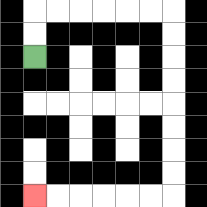{'start': '[1, 2]', 'end': '[1, 8]', 'path_directions': 'U,U,R,R,R,R,R,R,D,D,D,D,D,D,D,D,L,L,L,L,L,L', 'path_coordinates': '[[1, 2], [1, 1], [1, 0], [2, 0], [3, 0], [4, 0], [5, 0], [6, 0], [7, 0], [7, 1], [7, 2], [7, 3], [7, 4], [7, 5], [7, 6], [7, 7], [7, 8], [6, 8], [5, 8], [4, 8], [3, 8], [2, 8], [1, 8]]'}